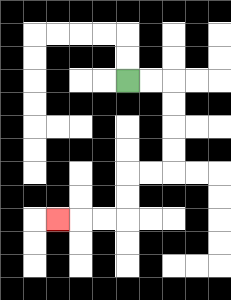{'start': '[5, 3]', 'end': '[2, 9]', 'path_directions': 'R,R,D,D,D,D,L,L,D,D,L,L,L', 'path_coordinates': '[[5, 3], [6, 3], [7, 3], [7, 4], [7, 5], [7, 6], [7, 7], [6, 7], [5, 7], [5, 8], [5, 9], [4, 9], [3, 9], [2, 9]]'}